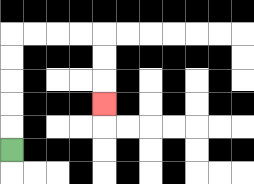{'start': '[0, 6]', 'end': '[4, 4]', 'path_directions': 'U,U,U,U,U,R,R,R,R,D,D,D', 'path_coordinates': '[[0, 6], [0, 5], [0, 4], [0, 3], [0, 2], [0, 1], [1, 1], [2, 1], [3, 1], [4, 1], [4, 2], [4, 3], [4, 4]]'}